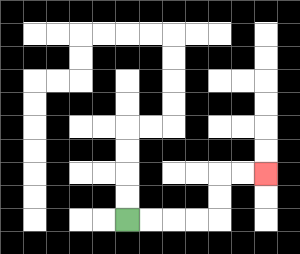{'start': '[5, 9]', 'end': '[11, 7]', 'path_directions': 'R,R,R,R,U,U,R,R', 'path_coordinates': '[[5, 9], [6, 9], [7, 9], [8, 9], [9, 9], [9, 8], [9, 7], [10, 7], [11, 7]]'}